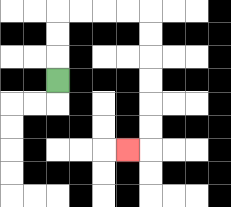{'start': '[2, 3]', 'end': '[5, 6]', 'path_directions': 'U,U,U,R,R,R,R,D,D,D,D,D,D,L', 'path_coordinates': '[[2, 3], [2, 2], [2, 1], [2, 0], [3, 0], [4, 0], [5, 0], [6, 0], [6, 1], [6, 2], [6, 3], [6, 4], [6, 5], [6, 6], [5, 6]]'}